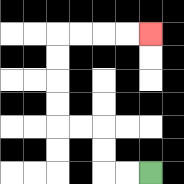{'start': '[6, 7]', 'end': '[6, 1]', 'path_directions': 'L,L,U,U,L,L,U,U,U,U,R,R,R,R', 'path_coordinates': '[[6, 7], [5, 7], [4, 7], [4, 6], [4, 5], [3, 5], [2, 5], [2, 4], [2, 3], [2, 2], [2, 1], [3, 1], [4, 1], [5, 1], [6, 1]]'}